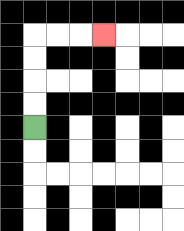{'start': '[1, 5]', 'end': '[4, 1]', 'path_directions': 'U,U,U,U,R,R,R', 'path_coordinates': '[[1, 5], [1, 4], [1, 3], [1, 2], [1, 1], [2, 1], [3, 1], [4, 1]]'}